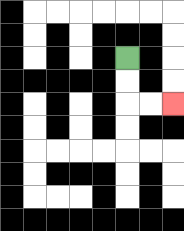{'start': '[5, 2]', 'end': '[7, 4]', 'path_directions': 'D,D,R,R', 'path_coordinates': '[[5, 2], [5, 3], [5, 4], [6, 4], [7, 4]]'}